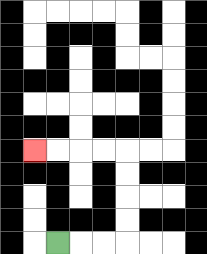{'start': '[2, 10]', 'end': '[1, 6]', 'path_directions': 'R,R,R,U,U,U,U,L,L,L,L', 'path_coordinates': '[[2, 10], [3, 10], [4, 10], [5, 10], [5, 9], [5, 8], [5, 7], [5, 6], [4, 6], [3, 6], [2, 6], [1, 6]]'}